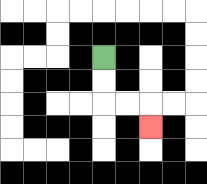{'start': '[4, 2]', 'end': '[6, 5]', 'path_directions': 'D,D,R,R,D', 'path_coordinates': '[[4, 2], [4, 3], [4, 4], [5, 4], [6, 4], [6, 5]]'}